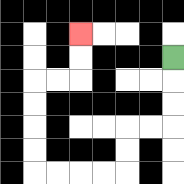{'start': '[7, 2]', 'end': '[3, 1]', 'path_directions': 'D,D,D,L,L,D,D,L,L,L,L,U,U,U,U,R,R,U,U', 'path_coordinates': '[[7, 2], [7, 3], [7, 4], [7, 5], [6, 5], [5, 5], [5, 6], [5, 7], [4, 7], [3, 7], [2, 7], [1, 7], [1, 6], [1, 5], [1, 4], [1, 3], [2, 3], [3, 3], [3, 2], [3, 1]]'}